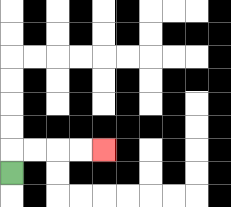{'start': '[0, 7]', 'end': '[4, 6]', 'path_directions': 'U,R,R,R,R', 'path_coordinates': '[[0, 7], [0, 6], [1, 6], [2, 6], [3, 6], [4, 6]]'}